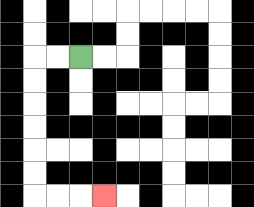{'start': '[3, 2]', 'end': '[4, 8]', 'path_directions': 'L,L,D,D,D,D,D,D,R,R,R', 'path_coordinates': '[[3, 2], [2, 2], [1, 2], [1, 3], [1, 4], [1, 5], [1, 6], [1, 7], [1, 8], [2, 8], [3, 8], [4, 8]]'}